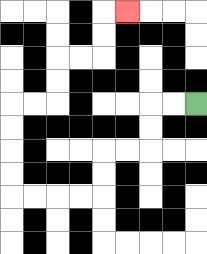{'start': '[8, 4]', 'end': '[5, 0]', 'path_directions': 'L,L,D,D,L,L,D,D,L,L,L,L,U,U,U,U,R,R,U,U,R,R,U,U,R', 'path_coordinates': '[[8, 4], [7, 4], [6, 4], [6, 5], [6, 6], [5, 6], [4, 6], [4, 7], [4, 8], [3, 8], [2, 8], [1, 8], [0, 8], [0, 7], [0, 6], [0, 5], [0, 4], [1, 4], [2, 4], [2, 3], [2, 2], [3, 2], [4, 2], [4, 1], [4, 0], [5, 0]]'}